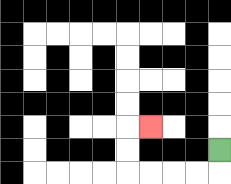{'start': '[9, 6]', 'end': '[6, 5]', 'path_directions': 'D,L,L,L,L,U,U,R', 'path_coordinates': '[[9, 6], [9, 7], [8, 7], [7, 7], [6, 7], [5, 7], [5, 6], [5, 5], [6, 5]]'}